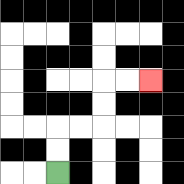{'start': '[2, 7]', 'end': '[6, 3]', 'path_directions': 'U,U,R,R,U,U,R,R', 'path_coordinates': '[[2, 7], [2, 6], [2, 5], [3, 5], [4, 5], [4, 4], [4, 3], [5, 3], [6, 3]]'}